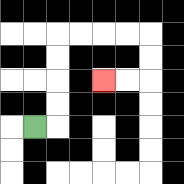{'start': '[1, 5]', 'end': '[4, 3]', 'path_directions': 'R,U,U,U,U,R,R,R,R,D,D,L,L', 'path_coordinates': '[[1, 5], [2, 5], [2, 4], [2, 3], [2, 2], [2, 1], [3, 1], [4, 1], [5, 1], [6, 1], [6, 2], [6, 3], [5, 3], [4, 3]]'}